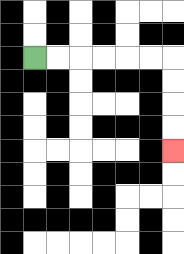{'start': '[1, 2]', 'end': '[7, 6]', 'path_directions': 'R,R,R,R,R,R,D,D,D,D', 'path_coordinates': '[[1, 2], [2, 2], [3, 2], [4, 2], [5, 2], [6, 2], [7, 2], [7, 3], [7, 4], [7, 5], [7, 6]]'}